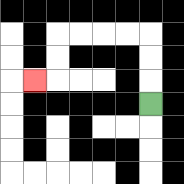{'start': '[6, 4]', 'end': '[1, 3]', 'path_directions': 'U,U,U,L,L,L,L,D,D,L', 'path_coordinates': '[[6, 4], [6, 3], [6, 2], [6, 1], [5, 1], [4, 1], [3, 1], [2, 1], [2, 2], [2, 3], [1, 3]]'}